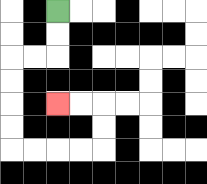{'start': '[2, 0]', 'end': '[2, 4]', 'path_directions': 'D,D,L,L,D,D,D,D,R,R,R,R,U,U,L,L', 'path_coordinates': '[[2, 0], [2, 1], [2, 2], [1, 2], [0, 2], [0, 3], [0, 4], [0, 5], [0, 6], [1, 6], [2, 6], [3, 6], [4, 6], [4, 5], [4, 4], [3, 4], [2, 4]]'}